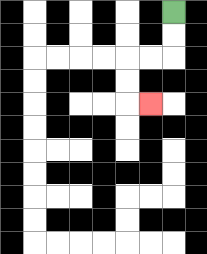{'start': '[7, 0]', 'end': '[6, 4]', 'path_directions': 'D,D,L,L,D,D,R', 'path_coordinates': '[[7, 0], [7, 1], [7, 2], [6, 2], [5, 2], [5, 3], [5, 4], [6, 4]]'}